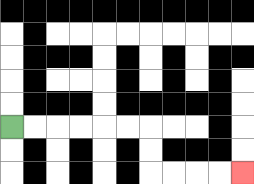{'start': '[0, 5]', 'end': '[10, 7]', 'path_directions': 'R,R,R,R,R,R,D,D,R,R,R,R', 'path_coordinates': '[[0, 5], [1, 5], [2, 5], [3, 5], [4, 5], [5, 5], [6, 5], [6, 6], [6, 7], [7, 7], [8, 7], [9, 7], [10, 7]]'}